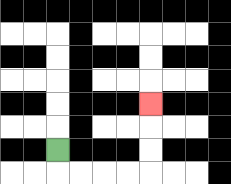{'start': '[2, 6]', 'end': '[6, 4]', 'path_directions': 'D,R,R,R,R,U,U,U', 'path_coordinates': '[[2, 6], [2, 7], [3, 7], [4, 7], [5, 7], [6, 7], [6, 6], [6, 5], [6, 4]]'}